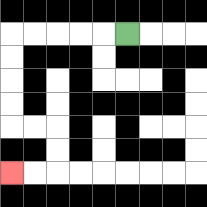{'start': '[5, 1]', 'end': '[0, 7]', 'path_directions': 'L,L,L,L,L,D,D,D,D,R,R,D,D,L,L', 'path_coordinates': '[[5, 1], [4, 1], [3, 1], [2, 1], [1, 1], [0, 1], [0, 2], [0, 3], [0, 4], [0, 5], [1, 5], [2, 5], [2, 6], [2, 7], [1, 7], [0, 7]]'}